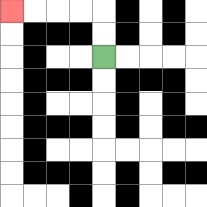{'start': '[4, 2]', 'end': '[0, 0]', 'path_directions': 'U,U,L,L,L,L', 'path_coordinates': '[[4, 2], [4, 1], [4, 0], [3, 0], [2, 0], [1, 0], [0, 0]]'}